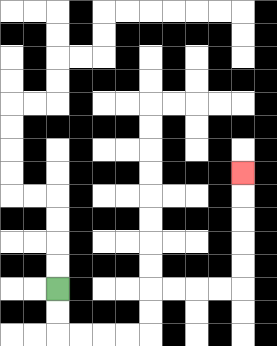{'start': '[2, 12]', 'end': '[10, 7]', 'path_directions': 'D,D,R,R,R,R,U,U,R,R,R,R,U,U,U,U,U', 'path_coordinates': '[[2, 12], [2, 13], [2, 14], [3, 14], [4, 14], [5, 14], [6, 14], [6, 13], [6, 12], [7, 12], [8, 12], [9, 12], [10, 12], [10, 11], [10, 10], [10, 9], [10, 8], [10, 7]]'}